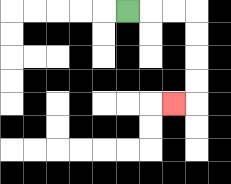{'start': '[5, 0]', 'end': '[7, 4]', 'path_directions': 'R,R,R,D,D,D,D,L', 'path_coordinates': '[[5, 0], [6, 0], [7, 0], [8, 0], [8, 1], [8, 2], [8, 3], [8, 4], [7, 4]]'}